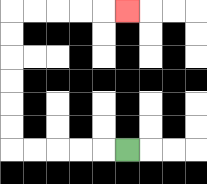{'start': '[5, 6]', 'end': '[5, 0]', 'path_directions': 'L,L,L,L,L,U,U,U,U,U,U,R,R,R,R,R', 'path_coordinates': '[[5, 6], [4, 6], [3, 6], [2, 6], [1, 6], [0, 6], [0, 5], [0, 4], [0, 3], [0, 2], [0, 1], [0, 0], [1, 0], [2, 0], [3, 0], [4, 0], [5, 0]]'}